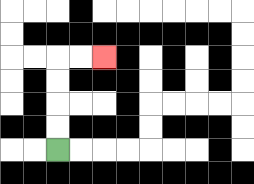{'start': '[2, 6]', 'end': '[4, 2]', 'path_directions': 'U,U,U,U,R,R', 'path_coordinates': '[[2, 6], [2, 5], [2, 4], [2, 3], [2, 2], [3, 2], [4, 2]]'}